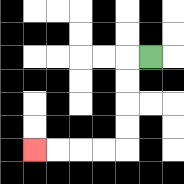{'start': '[6, 2]', 'end': '[1, 6]', 'path_directions': 'L,D,D,D,D,L,L,L,L', 'path_coordinates': '[[6, 2], [5, 2], [5, 3], [5, 4], [5, 5], [5, 6], [4, 6], [3, 6], [2, 6], [1, 6]]'}